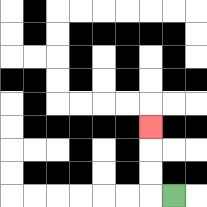{'start': '[7, 8]', 'end': '[6, 5]', 'path_directions': 'L,U,U,U', 'path_coordinates': '[[7, 8], [6, 8], [6, 7], [6, 6], [6, 5]]'}